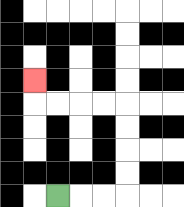{'start': '[2, 8]', 'end': '[1, 3]', 'path_directions': 'R,R,R,U,U,U,U,L,L,L,L,U', 'path_coordinates': '[[2, 8], [3, 8], [4, 8], [5, 8], [5, 7], [5, 6], [5, 5], [5, 4], [4, 4], [3, 4], [2, 4], [1, 4], [1, 3]]'}